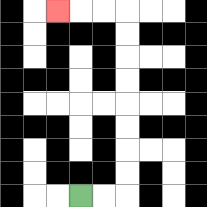{'start': '[3, 8]', 'end': '[2, 0]', 'path_directions': 'R,R,U,U,U,U,U,U,U,U,L,L,L', 'path_coordinates': '[[3, 8], [4, 8], [5, 8], [5, 7], [5, 6], [5, 5], [5, 4], [5, 3], [5, 2], [5, 1], [5, 0], [4, 0], [3, 0], [2, 0]]'}